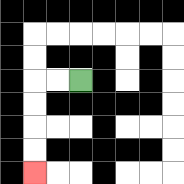{'start': '[3, 3]', 'end': '[1, 7]', 'path_directions': 'L,L,D,D,D,D', 'path_coordinates': '[[3, 3], [2, 3], [1, 3], [1, 4], [1, 5], [1, 6], [1, 7]]'}